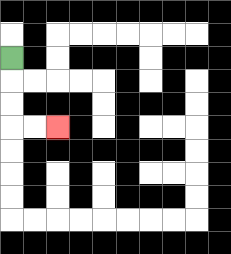{'start': '[0, 2]', 'end': '[2, 5]', 'path_directions': 'D,D,D,R,R', 'path_coordinates': '[[0, 2], [0, 3], [0, 4], [0, 5], [1, 5], [2, 5]]'}